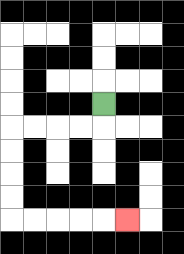{'start': '[4, 4]', 'end': '[5, 9]', 'path_directions': 'D,L,L,L,L,D,D,D,D,R,R,R,R,R', 'path_coordinates': '[[4, 4], [4, 5], [3, 5], [2, 5], [1, 5], [0, 5], [0, 6], [0, 7], [0, 8], [0, 9], [1, 9], [2, 9], [3, 9], [4, 9], [5, 9]]'}